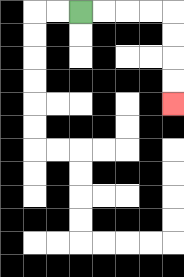{'start': '[3, 0]', 'end': '[7, 4]', 'path_directions': 'R,R,R,R,D,D,D,D', 'path_coordinates': '[[3, 0], [4, 0], [5, 0], [6, 0], [7, 0], [7, 1], [7, 2], [7, 3], [7, 4]]'}